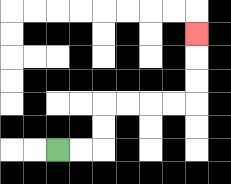{'start': '[2, 6]', 'end': '[8, 1]', 'path_directions': 'R,R,U,U,R,R,R,R,U,U,U', 'path_coordinates': '[[2, 6], [3, 6], [4, 6], [4, 5], [4, 4], [5, 4], [6, 4], [7, 4], [8, 4], [8, 3], [8, 2], [8, 1]]'}